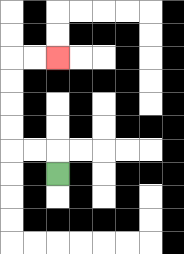{'start': '[2, 7]', 'end': '[2, 2]', 'path_directions': 'U,L,L,U,U,U,U,R,R', 'path_coordinates': '[[2, 7], [2, 6], [1, 6], [0, 6], [0, 5], [0, 4], [0, 3], [0, 2], [1, 2], [2, 2]]'}